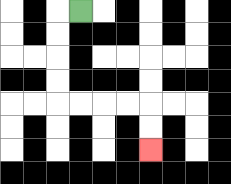{'start': '[3, 0]', 'end': '[6, 6]', 'path_directions': 'L,D,D,D,D,R,R,R,R,D,D', 'path_coordinates': '[[3, 0], [2, 0], [2, 1], [2, 2], [2, 3], [2, 4], [3, 4], [4, 4], [5, 4], [6, 4], [6, 5], [6, 6]]'}